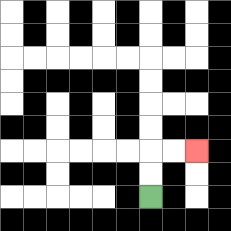{'start': '[6, 8]', 'end': '[8, 6]', 'path_directions': 'U,U,R,R', 'path_coordinates': '[[6, 8], [6, 7], [6, 6], [7, 6], [8, 6]]'}